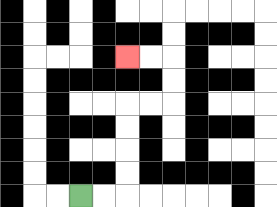{'start': '[3, 8]', 'end': '[5, 2]', 'path_directions': 'R,R,U,U,U,U,R,R,U,U,L,L', 'path_coordinates': '[[3, 8], [4, 8], [5, 8], [5, 7], [5, 6], [5, 5], [5, 4], [6, 4], [7, 4], [7, 3], [7, 2], [6, 2], [5, 2]]'}